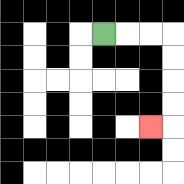{'start': '[4, 1]', 'end': '[6, 5]', 'path_directions': 'R,R,R,D,D,D,D,L', 'path_coordinates': '[[4, 1], [5, 1], [6, 1], [7, 1], [7, 2], [7, 3], [7, 4], [7, 5], [6, 5]]'}